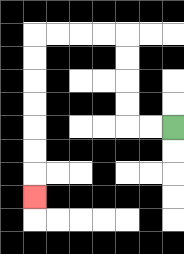{'start': '[7, 5]', 'end': '[1, 8]', 'path_directions': 'L,L,U,U,U,U,L,L,L,L,D,D,D,D,D,D,D', 'path_coordinates': '[[7, 5], [6, 5], [5, 5], [5, 4], [5, 3], [5, 2], [5, 1], [4, 1], [3, 1], [2, 1], [1, 1], [1, 2], [1, 3], [1, 4], [1, 5], [1, 6], [1, 7], [1, 8]]'}